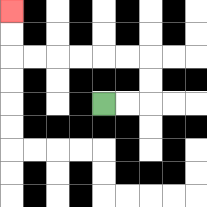{'start': '[4, 4]', 'end': '[0, 0]', 'path_directions': 'R,R,U,U,L,L,L,L,L,L,U,U', 'path_coordinates': '[[4, 4], [5, 4], [6, 4], [6, 3], [6, 2], [5, 2], [4, 2], [3, 2], [2, 2], [1, 2], [0, 2], [0, 1], [0, 0]]'}